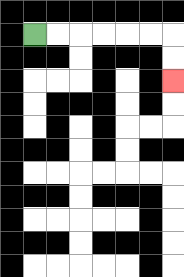{'start': '[1, 1]', 'end': '[7, 3]', 'path_directions': 'R,R,R,R,R,R,D,D', 'path_coordinates': '[[1, 1], [2, 1], [3, 1], [4, 1], [5, 1], [6, 1], [7, 1], [7, 2], [7, 3]]'}